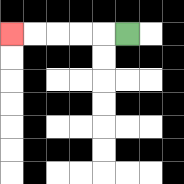{'start': '[5, 1]', 'end': '[0, 1]', 'path_directions': 'L,L,L,L,L', 'path_coordinates': '[[5, 1], [4, 1], [3, 1], [2, 1], [1, 1], [0, 1]]'}